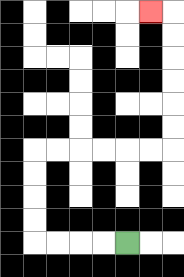{'start': '[5, 10]', 'end': '[6, 0]', 'path_directions': 'L,L,L,L,U,U,U,U,R,R,R,R,R,R,U,U,U,U,U,U,L', 'path_coordinates': '[[5, 10], [4, 10], [3, 10], [2, 10], [1, 10], [1, 9], [1, 8], [1, 7], [1, 6], [2, 6], [3, 6], [4, 6], [5, 6], [6, 6], [7, 6], [7, 5], [7, 4], [7, 3], [7, 2], [7, 1], [7, 0], [6, 0]]'}